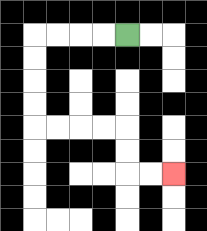{'start': '[5, 1]', 'end': '[7, 7]', 'path_directions': 'L,L,L,L,D,D,D,D,R,R,R,R,D,D,R,R', 'path_coordinates': '[[5, 1], [4, 1], [3, 1], [2, 1], [1, 1], [1, 2], [1, 3], [1, 4], [1, 5], [2, 5], [3, 5], [4, 5], [5, 5], [5, 6], [5, 7], [6, 7], [7, 7]]'}